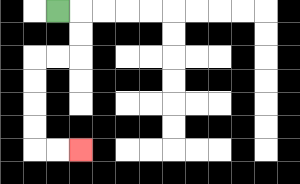{'start': '[2, 0]', 'end': '[3, 6]', 'path_directions': 'R,D,D,L,L,D,D,D,D,R,R', 'path_coordinates': '[[2, 0], [3, 0], [3, 1], [3, 2], [2, 2], [1, 2], [1, 3], [1, 4], [1, 5], [1, 6], [2, 6], [3, 6]]'}